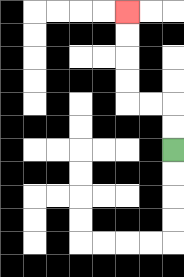{'start': '[7, 6]', 'end': '[5, 0]', 'path_directions': 'U,U,L,L,U,U,U,U', 'path_coordinates': '[[7, 6], [7, 5], [7, 4], [6, 4], [5, 4], [5, 3], [5, 2], [5, 1], [5, 0]]'}